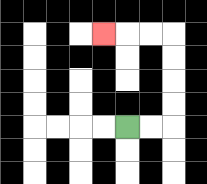{'start': '[5, 5]', 'end': '[4, 1]', 'path_directions': 'R,R,U,U,U,U,L,L,L', 'path_coordinates': '[[5, 5], [6, 5], [7, 5], [7, 4], [7, 3], [7, 2], [7, 1], [6, 1], [5, 1], [4, 1]]'}